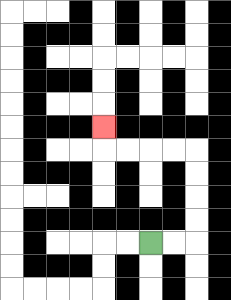{'start': '[6, 10]', 'end': '[4, 5]', 'path_directions': 'R,R,U,U,U,U,L,L,L,L,U', 'path_coordinates': '[[6, 10], [7, 10], [8, 10], [8, 9], [8, 8], [8, 7], [8, 6], [7, 6], [6, 6], [5, 6], [4, 6], [4, 5]]'}